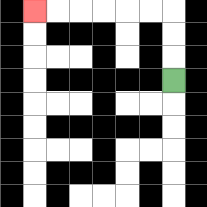{'start': '[7, 3]', 'end': '[1, 0]', 'path_directions': 'U,U,U,L,L,L,L,L,L', 'path_coordinates': '[[7, 3], [7, 2], [7, 1], [7, 0], [6, 0], [5, 0], [4, 0], [3, 0], [2, 0], [1, 0]]'}